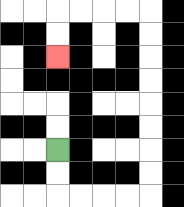{'start': '[2, 6]', 'end': '[2, 2]', 'path_directions': 'D,D,R,R,R,R,U,U,U,U,U,U,U,U,L,L,L,L,D,D', 'path_coordinates': '[[2, 6], [2, 7], [2, 8], [3, 8], [4, 8], [5, 8], [6, 8], [6, 7], [6, 6], [6, 5], [6, 4], [6, 3], [6, 2], [6, 1], [6, 0], [5, 0], [4, 0], [3, 0], [2, 0], [2, 1], [2, 2]]'}